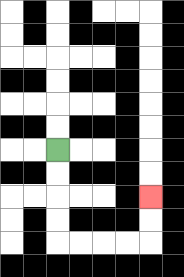{'start': '[2, 6]', 'end': '[6, 8]', 'path_directions': 'D,D,D,D,R,R,R,R,U,U', 'path_coordinates': '[[2, 6], [2, 7], [2, 8], [2, 9], [2, 10], [3, 10], [4, 10], [5, 10], [6, 10], [6, 9], [6, 8]]'}